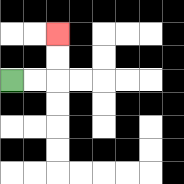{'start': '[0, 3]', 'end': '[2, 1]', 'path_directions': 'R,R,U,U', 'path_coordinates': '[[0, 3], [1, 3], [2, 3], [2, 2], [2, 1]]'}